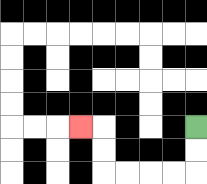{'start': '[8, 5]', 'end': '[3, 5]', 'path_directions': 'D,D,L,L,L,L,U,U,L', 'path_coordinates': '[[8, 5], [8, 6], [8, 7], [7, 7], [6, 7], [5, 7], [4, 7], [4, 6], [4, 5], [3, 5]]'}